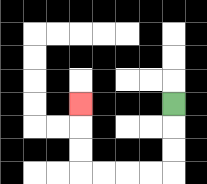{'start': '[7, 4]', 'end': '[3, 4]', 'path_directions': 'D,D,D,L,L,L,L,U,U,U', 'path_coordinates': '[[7, 4], [7, 5], [7, 6], [7, 7], [6, 7], [5, 7], [4, 7], [3, 7], [3, 6], [3, 5], [3, 4]]'}